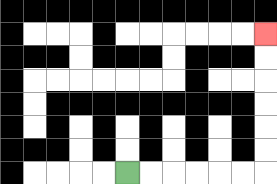{'start': '[5, 7]', 'end': '[11, 1]', 'path_directions': 'R,R,R,R,R,R,U,U,U,U,U,U', 'path_coordinates': '[[5, 7], [6, 7], [7, 7], [8, 7], [9, 7], [10, 7], [11, 7], [11, 6], [11, 5], [11, 4], [11, 3], [11, 2], [11, 1]]'}